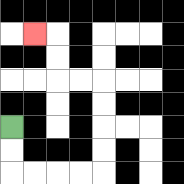{'start': '[0, 5]', 'end': '[1, 1]', 'path_directions': 'D,D,R,R,R,R,U,U,U,U,L,L,U,U,L', 'path_coordinates': '[[0, 5], [0, 6], [0, 7], [1, 7], [2, 7], [3, 7], [4, 7], [4, 6], [4, 5], [4, 4], [4, 3], [3, 3], [2, 3], [2, 2], [2, 1], [1, 1]]'}